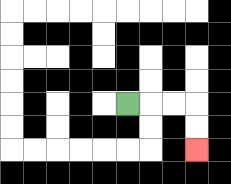{'start': '[5, 4]', 'end': '[8, 6]', 'path_directions': 'R,R,R,D,D', 'path_coordinates': '[[5, 4], [6, 4], [7, 4], [8, 4], [8, 5], [8, 6]]'}